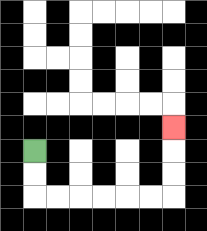{'start': '[1, 6]', 'end': '[7, 5]', 'path_directions': 'D,D,R,R,R,R,R,R,U,U,U', 'path_coordinates': '[[1, 6], [1, 7], [1, 8], [2, 8], [3, 8], [4, 8], [5, 8], [6, 8], [7, 8], [7, 7], [7, 6], [7, 5]]'}